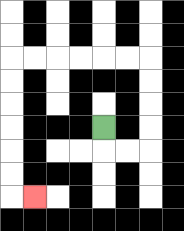{'start': '[4, 5]', 'end': '[1, 8]', 'path_directions': 'D,R,R,U,U,U,U,L,L,L,L,L,L,D,D,D,D,D,D,R', 'path_coordinates': '[[4, 5], [4, 6], [5, 6], [6, 6], [6, 5], [6, 4], [6, 3], [6, 2], [5, 2], [4, 2], [3, 2], [2, 2], [1, 2], [0, 2], [0, 3], [0, 4], [0, 5], [0, 6], [0, 7], [0, 8], [1, 8]]'}